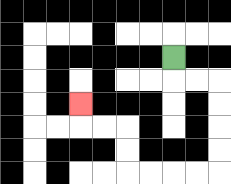{'start': '[7, 2]', 'end': '[3, 4]', 'path_directions': 'D,R,R,D,D,D,D,L,L,L,L,U,U,L,L,U', 'path_coordinates': '[[7, 2], [7, 3], [8, 3], [9, 3], [9, 4], [9, 5], [9, 6], [9, 7], [8, 7], [7, 7], [6, 7], [5, 7], [5, 6], [5, 5], [4, 5], [3, 5], [3, 4]]'}